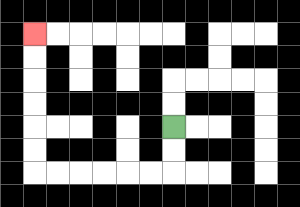{'start': '[7, 5]', 'end': '[1, 1]', 'path_directions': 'D,D,L,L,L,L,L,L,U,U,U,U,U,U', 'path_coordinates': '[[7, 5], [7, 6], [7, 7], [6, 7], [5, 7], [4, 7], [3, 7], [2, 7], [1, 7], [1, 6], [1, 5], [1, 4], [1, 3], [1, 2], [1, 1]]'}